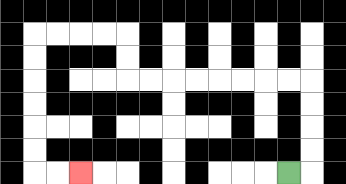{'start': '[12, 7]', 'end': '[3, 7]', 'path_directions': 'R,U,U,U,U,L,L,L,L,L,L,L,L,U,U,L,L,L,L,D,D,D,D,D,D,R,R', 'path_coordinates': '[[12, 7], [13, 7], [13, 6], [13, 5], [13, 4], [13, 3], [12, 3], [11, 3], [10, 3], [9, 3], [8, 3], [7, 3], [6, 3], [5, 3], [5, 2], [5, 1], [4, 1], [3, 1], [2, 1], [1, 1], [1, 2], [1, 3], [1, 4], [1, 5], [1, 6], [1, 7], [2, 7], [3, 7]]'}